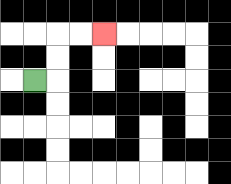{'start': '[1, 3]', 'end': '[4, 1]', 'path_directions': 'R,U,U,R,R', 'path_coordinates': '[[1, 3], [2, 3], [2, 2], [2, 1], [3, 1], [4, 1]]'}